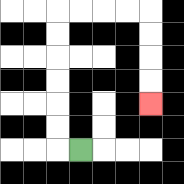{'start': '[3, 6]', 'end': '[6, 4]', 'path_directions': 'L,U,U,U,U,U,U,R,R,R,R,D,D,D,D', 'path_coordinates': '[[3, 6], [2, 6], [2, 5], [2, 4], [2, 3], [2, 2], [2, 1], [2, 0], [3, 0], [4, 0], [5, 0], [6, 0], [6, 1], [6, 2], [6, 3], [6, 4]]'}